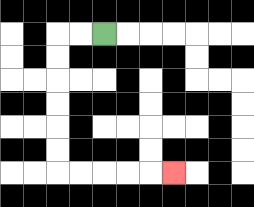{'start': '[4, 1]', 'end': '[7, 7]', 'path_directions': 'L,L,D,D,D,D,D,D,R,R,R,R,R', 'path_coordinates': '[[4, 1], [3, 1], [2, 1], [2, 2], [2, 3], [2, 4], [2, 5], [2, 6], [2, 7], [3, 7], [4, 7], [5, 7], [6, 7], [7, 7]]'}